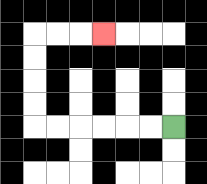{'start': '[7, 5]', 'end': '[4, 1]', 'path_directions': 'L,L,L,L,L,L,U,U,U,U,R,R,R', 'path_coordinates': '[[7, 5], [6, 5], [5, 5], [4, 5], [3, 5], [2, 5], [1, 5], [1, 4], [1, 3], [1, 2], [1, 1], [2, 1], [3, 1], [4, 1]]'}